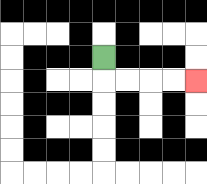{'start': '[4, 2]', 'end': '[8, 3]', 'path_directions': 'D,R,R,R,R', 'path_coordinates': '[[4, 2], [4, 3], [5, 3], [6, 3], [7, 3], [8, 3]]'}